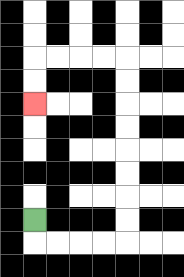{'start': '[1, 9]', 'end': '[1, 4]', 'path_directions': 'D,R,R,R,R,U,U,U,U,U,U,U,U,L,L,L,L,D,D', 'path_coordinates': '[[1, 9], [1, 10], [2, 10], [3, 10], [4, 10], [5, 10], [5, 9], [5, 8], [5, 7], [5, 6], [5, 5], [5, 4], [5, 3], [5, 2], [4, 2], [3, 2], [2, 2], [1, 2], [1, 3], [1, 4]]'}